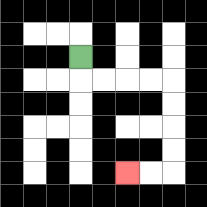{'start': '[3, 2]', 'end': '[5, 7]', 'path_directions': 'D,R,R,R,R,D,D,D,D,L,L', 'path_coordinates': '[[3, 2], [3, 3], [4, 3], [5, 3], [6, 3], [7, 3], [7, 4], [7, 5], [7, 6], [7, 7], [6, 7], [5, 7]]'}